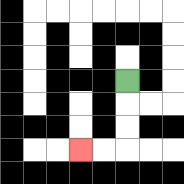{'start': '[5, 3]', 'end': '[3, 6]', 'path_directions': 'D,D,D,L,L', 'path_coordinates': '[[5, 3], [5, 4], [5, 5], [5, 6], [4, 6], [3, 6]]'}